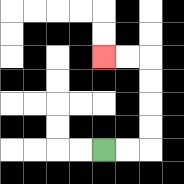{'start': '[4, 6]', 'end': '[4, 2]', 'path_directions': 'R,R,U,U,U,U,L,L', 'path_coordinates': '[[4, 6], [5, 6], [6, 6], [6, 5], [6, 4], [6, 3], [6, 2], [5, 2], [4, 2]]'}